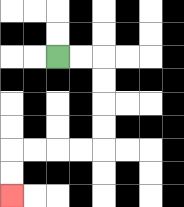{'start': '[2, 2]', 'end': '[0, 8]', 'path_directions': 'R,R,D,D,D,D,L,L,L,L,D,D', 'path_coordinates': '[[2, 2], [3, 2], [4, 2], [4, 3], [4, 4], [4, 5], [4, 6], [3, 6], [2, 6], [1, 6], [0, 6], [0, 7], [0, 8]]'}